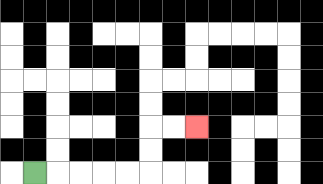{'start': '[1, 7]', 'end': '[8, 5]', 'path_directions': 'R,R,R,R,R,U,U,R,R', 'path_coordinates': '[[1, 7], [2, 7], [3, 7], [4, 7], [5, 7], [6, 7], [6, 6], [6, 5], [7, 5], [8, 5]]'}